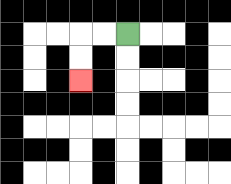{'start': '[5, 1]', 'end': '[3, 3]', 'path_directions': 'L,L,D,D', 'path_coordinates': '[[5, 1], [4, 1], [3, 1], [3, 2], [3, 3]]'}